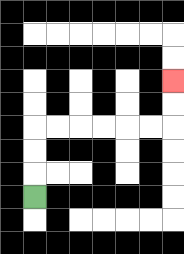{'start': '[1, 8]', 'end': '[7, 3]', 'path_directions': 'U,U,U,R,R,R,R,R,R,U,U', 'path_coordinates': '[[1, 8], [1, 7], [1, 6], [1, 5], [2, 5], [3, 5], [4, 5], [5, 5], [6, 5], [7, 5], [7, 4], [7, 3]]'}